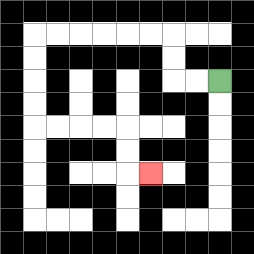{'start': '[9, 3]', 'end': '[6, 7]', 'path_directions': 'L,L,U,U,L,L,L,L,L,L,D,D,D,D,R,R,R,R,D,D,R', 'path_coordinates': '[[9, 3], [8, 3], [7, 3], [7, 2], [7, 1], [6, 1], [5, 1], [4, 1], [3, 1], [2, 1], [1, 1], [1, 2], [1, 3], [1, 4], [1, 5], [2, 5], [3, 5], [4, 5], [5, 5], [5, 6], [5, 7], [6, 7]]'}